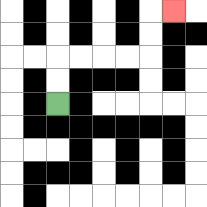{'start': '[2, 4]', 'end': '[7, 0]', 'path_directions': 'U,U,R,R,R,R,U,U,R', 'path_coordinates': '[[2, 4], [2, 3], [2, 2], [3, 2], [4, 2], [5, 2], [6, 2], [6, 1], [6, 0], [7, 0]]'}